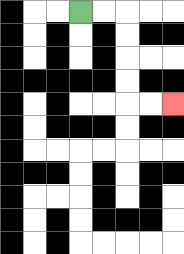{'start': '[3, 0]', 'end': '[7, 4]', 'path_directions': 'R,R,D,D,D,D,R,R', 'path_coordinates': '[[3, 0], [4, 0], [5, 0], [5, 1], [5, 2], [5, 3], [5, 4], [6, 4], [7, 4]]'}